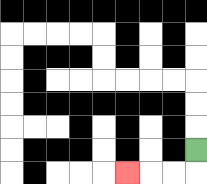{'start': '[8, 6]', 'end': '[5, 7]', 'path_directions': 'D,L,L,L', 'path_coordinates': '[[8, 6], [8, 7], [7, 7], [6, 7], [5, 7]]'}